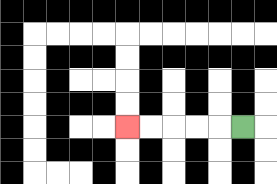{'start': '[10, 5]', 'end': '[5, 5]', 'path_directions': 'L,L,L,L,L', 'path_coordinates': '[[10, 5], [9, 5], [8, 5], [7, 5], [6, 5], [5, 5]]'}